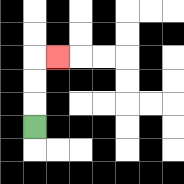{'start': '[1, 5]', 'end': '[2, 2]', 'path_directions': 'U,U,U,R', 'path_coordinates': '[[1, 5], [1, 4], [1, 3], [1, 2], [2, 2]]'}